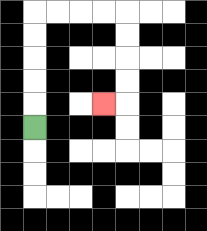{'start': '[1, 5]', 'end': '[4, 4]', 'path_directions': 'U,U,U,U,U,R,R,R,R,D,D,D,D,L', 'path_coordinates': '[[1, 5], [1, 4], [1, 3], [1, 2], [1, 1], [1, 0], [2, 0], [3, 0], [4, 0], [5, 0], [5, 1], [5, 2], [5, 3], [5, 4], [4, 4]]'}